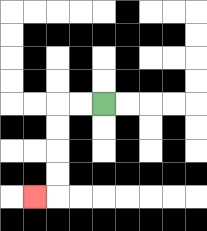{'start': '[4, 4]', 'end': '[1, 8]', 'path_directions': 'L,L,D,D,D,D,L', 'path_coordinates': '[[4, 4], [3, 4], [2, 4], [2, 5], [2, 6], [2, 7], [2, 8], [1, 8]]'}